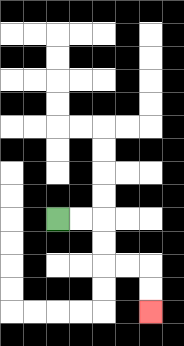{'start': '[2, 9]', 'end': '[6, 13]', 'path_directions': 'R,R,D,D,R,R,D,D', 'path_coordinates': '[[2, 9], [3, 9], [4, 9], [4, 10], [4, 11], [5, 11], [6, 11], [6, 12], [6, 13]]'}